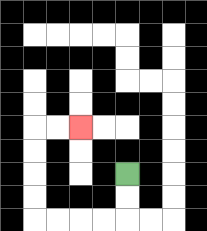{'start': '[5, 7]', 'end': '[3, 5]', 'path_directions': 'D,D,L,L,L,L,U,U,U,U,R,R', 'path_coordinates': '[[5, 7], [5, 8], [5, 9], [4, 9], [3, 9], [2, 9], [1, 9], [1, 8], [1, 7], [1, 6], [1, 5], [2, 5], [3, 5]]'}